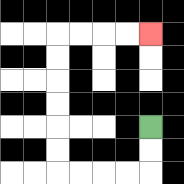{'start': '[6, 5]', 'end': '[6, 1]', 'path_directions': 'D,D,L,L,L,L,U,U,U,U,U,U,R,R,R,R', 'path_coordinates': '[[6, 5], [6, 6], [6, 7], [5, 7], [4, 7], [3, 7], [2, 7], [2, 6], [2, 5], [2, 4], [2, 3], [2, 2], [2, 1], [3, 1], [4, 1], [5, 1], [6, 1]]'}